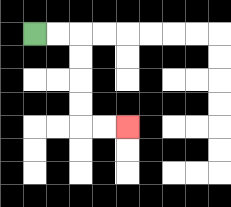{'start': '[1, 1]', 'end': '[5, 5]', 'path_directions': 'R,R,D,D,D,D,R,R', 'path_coordinates': '[[1, 1], [2, 1], [3, 1], [3, 2], [3, 3], [3, 4], [3, 5], [4, 5], [5, 5]]'}